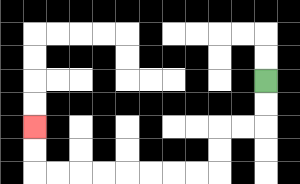{'start': '[11, 3]', 'end': '[1, 5]', 'path_directions': 'D,D,L,L,D,D,L,L,L,L,L,L,L,L,U,U', 'path_coordinates': '[[11, 3], [11, 4], [11, 5], [10, 5], [9, 5], [9, 6], [9, 7], [8, 7], [7, 7], [6, 7], [5, 7], [4, 7], [3, 7], [2, 7], [1, 7], [1, 6], [1, 5]]'}